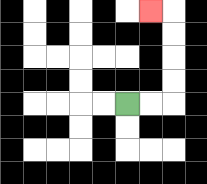{'start': '[5, 4]', 'end': '[6, 0]', 'path_directions': 'R,R,U,U,U,U,L', 'path_coordinates': '[[5, 4], [6, 4], [7, 4], [7, 3], [7, 2], [7, 1], [7, 0], [6, 0]]'}